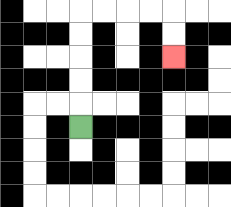{'start': '[3, 5]', 'end': '[7, 2]', 'path_directions': 'U,U,U,U,U,R,R,R,R,D,D', 'path_coordinates': '[[3, 5], [3, 4], [3, 3], [3, 2], [3, 1], [3, 0], [4, 0], [5, 0], [6, 0], [7, 0], [7, 1], [7, 2]]'}